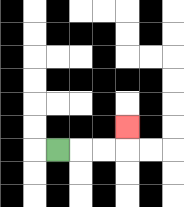{'start': '[2, 6]', 'end': '[5, 5]', 'path_directions': 'R,R,R,U', 'path_coordinates': '[[2, 6], [3, 6], [4, 6], [5, 6], [5, 5]]'}